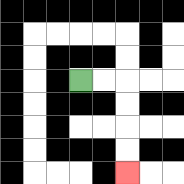{'start': '[3, 3]', 'end': '[5, 7]', 'path_directions': 'R,R,D,D,D,D', 'path_coordinates': '[[3, 3], [4, 3], [5, 3], [5, 4], [5, 5], [5, 6], [5, 7]]'}